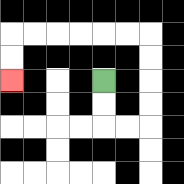{'start': '[4, 3]', 'end': '[0, 3]', 'path_directions': 'D,D,R,R,U,U,U,U,L,L,L,L,L,L,D,D', 'path_coordinates': '[[4, 3], [4, 4], [4, 5], [5, 5], [6, 5], [6, 4], [6, 3], [6, 2], [6, 1], [5, 1], [4, 1], [3, 1], [2, 1], [1, 1], [0, 1], [0, 2], [0, 3]]'}